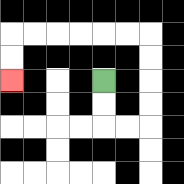{'start': '[4, 3]', 'end': '[0, 3]', 'path_directions': 'D,D,R,R,U,U,U,U,L,L,L,L,L,L,D,D', 'path_coordinates': '[[4, 3], [4, 4], [4, 5], [5, 5], [6, 5], [6, 4], [6, 3], [6, 2], [6, 1], [5, 1], [4, 1], [3, 1], [2, 1], [1, 1], [0, 1], [0, 2], [0, 3]]'}